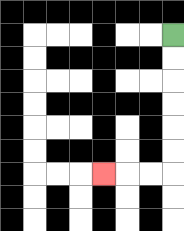{'start': '[7, 1]', 'end': '[4, 7]', 'path_directions': 'D,D,D,D,D,D,L,L,L', 'path_coordinates': '[[7, 1], [7, 2], [7, 3], [7, 4], [7, 5], [7, 6], [7, 7], [6, 7], [5, 7], [4, 7]]'}